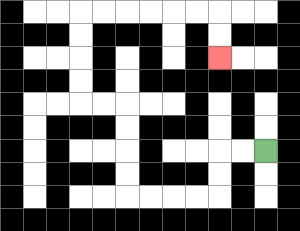{'start': '[11, 6]', 'end': '[9, 2]', 'path_directions': 'L,L,D,D,L,L,L,L,U,U,U,U,L,L,U,U,U,U,R,R,R,R,R,R,D,D', 'path_coordinates': '[[11, 6], [10, 6], [9, 6], [9, 7], [9, 8], [8, 8], [7, 8], [6, 8], [5, 8], [5, 7], [5, 6], [5, 5], [5, 4], [4, 4], [3, 4], [3, 3], [3, 2], [3, 1], [3, 0], [4, 0], [5, 0], [6, 0], [7, 0], [8, 0], [9, 0], [9, 1], [9, 2]]'}